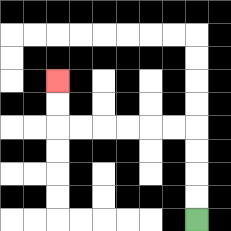{'start': '[8, 9]', 'end': '[2, 3]', 'path_directions': 'U,U,U,U,L,L,L,L,L,L,U,U', 'path_coordinates': '[[8, 9], [8, 8], [8, 7], [8, 6], [8, 5], [7, 5], [6, 5], [5, 5], [4, 5], [3, 5], [2, 5], [2, 4], [2, 3]]'}